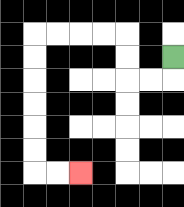{'start': '[7, 2]', 'end': '[3, 7]', 'path_directions': 'D,L,L,U,U,L,L,L,L,D,D,D,D,D,D,R,R', 'path_coordinates': '[[7, 2], [7, 3], [6, 3], [5, 3], [5, 2], [5, 1], [4, 1], [3, 1], [2, 1], [1, 1], [1, 2], [1, 3], [1, 4], [1, 5], [1, 6], [1, 7], [2, 7], [3, 7]]'}